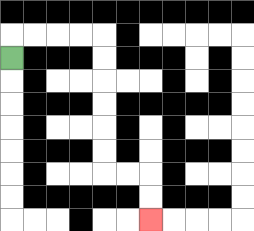{'start': '[0, 2]', 'end': '[6, 9]', 'path_directions': 'U,R,R,R,R,D,D,D,D,D,D,R,R,D,D', 'path_coordinates': '[[0, 2], [0, 1], [1, 1], [2, 1], [3, 1], [4, 1], [4, 2], [4, 3], [4, 4], [4, 5], [4, 6], [4, 7], [5, 7], [6, 7], [6, 8], [6, 9]]'}